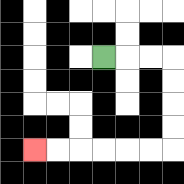{'start': '[4, 2]', 'end': '[1, 6]', 'path_directions': 'R,R,R,D,D,D,D,L,L,L,L,L,L', 'path_coordinates': '[[4, 2], [5, 2], [6, 2], [7, 2], [7, 3], [7, 4], [7, 5], [7, 6], [6, 6], [5, 6], [4, 6], [3, 6], [2, 6], [1, 6]]'}